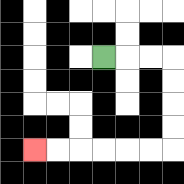{'start': '[4, 2]', 'end': '[1, 6]', 'path_directions': 'R,R,R,D,D,D,D,L,L,L,L,L,L', 'path_coordinates': '[[4, 2], [5, 2], [6, 2], [7, 2], [7, 3], [7, 4], [7, 5], [7, 6], [6, 6], [5, 6], [4, 6], [3, 6], [2, 6], [1, 6]]'}